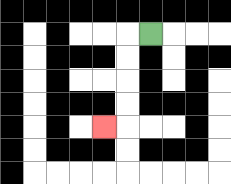{'start': '[6, 1]', 'end': '[4, 5]', 'path_directions': 'L,D,D,D,D,L', 'path_coordinates': '[[6, 1], [5, 1], [5, 2], [5, 3], [5, 4], [5, 5], [4, 5]]'}